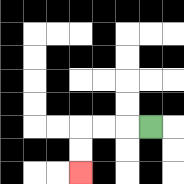{'start': '[6, 5]', 'end': '[3, 7]', 'path_directions': 'L,L,L,D,D', 'path_coordinates': '[[6, 5], [5, 5], [4, 5], [3, 5], [3, 6], [3, 7]]'}